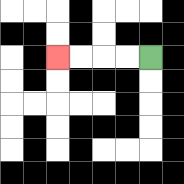{'start': '[6, 2]', 'end': '[2, 2]', 'path_directions': 'L,L,L,L', 'path_coordinates': '[[6, 2], [5, 2], [4, 2], [3, 2], [2, 2]]'}